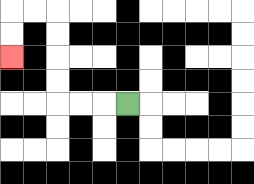{'start': '[5, 4]', 'end': '[0, 2]', 'path_directions': 'L,L,L,U,U,U,U,L,L,D,D', 'path_coordinates': '[[5, 4], [4, 4], [3, 4], [2, 4], [2, 3], [2, 2], [2, 1], [2, 0], [1, 0], [0, 0], [0, 1], [0, 2]]'}